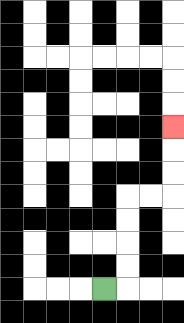{'start': '[4, 12]', 'end': '[7, 5]', 'path_directions': 'R,U,U,U,U,R,R,U,U,U', 'path_coordinates': '[[4, 12], [5, 12], [5, 11], [5, 10], [5, 9], [5, 8], [6, 8], [7, 8], [7, 7], [7, 6], [7, 5]]'}